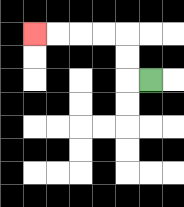{'start': '[6, 3]', 'end': '[1, 1]', 'path_directions': 'L,U,U,L,L,L,L', 'path_coordinates': '[[6, 3], [5, 3], [5, 2], [5, 1], [4, 1], [3, 1], [2, 1], [1, 1]]'}